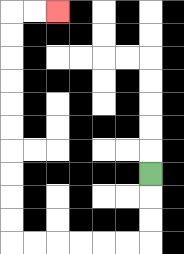{'start': '[6, 7]', 'end': '[2, 0]', 'path_directions': 'D,D,D,L,L,L,L,L,L,U,U,U,U,U,U,U,U,U,U,R,R', 'path_coordinates': '[[6, 7], [6, 8], [6, 9], [6, 10], [5, 10], [4, 10], [3, 10], [2, 10], [1, 10], [0, 10], [0, 9], [0, 8], [0, 7], [0, 6], [0, 5], [0, 4], [0, 3], [0, 2], [0, 1], [0, 0], [1, 0], [2, 0]]'}